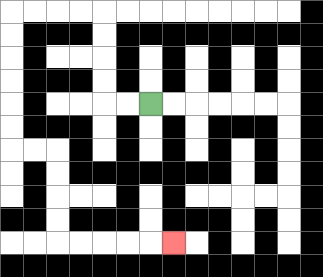{'start': '[6, 4]', 'end': '[7, 10]', 'path_directions': 'L,L,U,U,U,U,L,L,L,L,D,D,D,D,D,D,R,R,D,D,D,D,R,R,R,R,R', 'path_coordinates': '[[6, 4], [5, 4], [4, 4], [4, 3], [4, 2], [4, 1], [4, 0], [3, 0], [2, 0], [1, 0], [0, 0], [0, 1], [0, 2], [0, 3], [0, 4], [0, 5], [0, 6], [1, 6], [2, 6], [2, 7], [2, 8], [2, 9], [2, 10], [3, 10], [4, 10], [5, 10], [6, 10], [7, 10]]'}